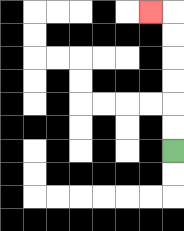{'start': '[7, 6]', 'end': '[6, 0]', 'path_directions': 'U,U,U,U,U,U,L', 'path_coordinates': '[[7, 6], [7, 5], [7, 4], [7, 3], [7, 2], [7, 1], [7, 0], [6, 0]]'}